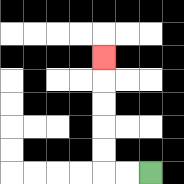{'start': '[6, 7]', 'end': '[4, 2]', 'path_directions': 'L,L,U,U,U,U,U', 'path_coordinates': '[[6, 7], [5, 7], [4, 7], [4, 6], [4, 5], [4, 4], [4, 3], [4, 2]]'}